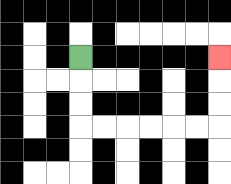{'start': '[3, 2]', 'end': '[9, 2]', 'path_directions': 'D,D,D,R,R,R,R,R,R,U,U,U', 'path_coordinates': '[[3, 2], [3, 3], [3, 4], [3, 5], [4, 5], [5, 5], [6, 5], [7, 5], [8, 5], [9, 5], [9, 4], [9, 3], [9, 2]]'}